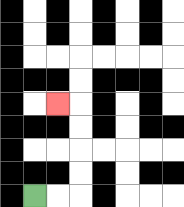{'start': '[1, 8]', 'end': '[2, 4]', 'path_directions': 'R,R,U,U,U,U,L', 'path_coordinates': '[[1, 8], [2, 8], [3, 8], [3, 7], [3, 6], [3, 5], [3, 4], [2, 4]]'}